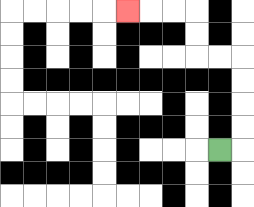{'start': '[9, 6]', 'end': '[5, 0]', 'path_directions': 'R,U,U,U,U,L,L,U,U,L,L,L', 'path_coordinates': '[[9, 6], [10, 6], [10, 5], [10, 4], [10, 3], [10, 2], [9, 2], [8, 2], [8, 1], [8, 0], [7, 0], [6, 0], [5, 0]]'}